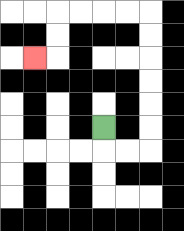{'start': '[4, 5]', 'end': '[1, 2]', 'path_directions': 'D,R,R,U,U,U,U,U,U,L,L,L,L,D,D,L', 'path_coordinates': '[[4, 5], [4, 6], [5, 6], [6, 6], [6, 5], [6, 4], [6, 3], [6, 2], [6, 1], [6, 0], [5, 0], [4, 0], [3, 0], [2, 0], [2, 1], [2, 2], [1, 2]]'}